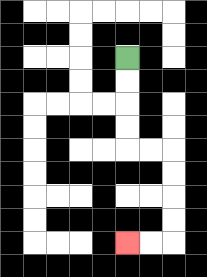{'start': '[5, 2]', 'end': '[5, 10]', 'path_directions': 'D,D,D,D,R,R,D,D,D,D,L,L', 'path_coordinates': '[[5, 2], [5, 3], [5, 4], [5, 5], [5, 6], [6, 6], [7, 6], [7, 7], [7, 8], [7, 9], [7, 10], [6, 10], [5, 10]]'}